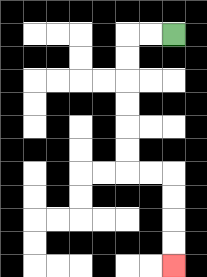{'start': '[7, 1]', 'end': '[7, 11]', 'path_directions': 'L,L,D,D,D,D,D,D,R,R,D,D,D,D', 'path_coordinates': '[[7, 1], [6, 1], [5, 1], [5, 2], [5, 3], [5, 4], [5, 5], [5, 6], [5, 7], [6, 7], [7, 7], [7, 8], [7, 9], [7, 10], [7, 11]]'}